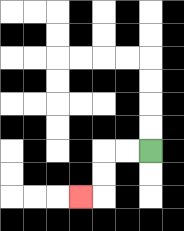{'start': '[6, 6]', 'end': '[3, 8]', 'path_directions': 'L,L,D,D,L', 'path_coordinates': '[[6, 6], [5, 6], [4, 6], [4, 7], [4, 8], [3, 8]]'}